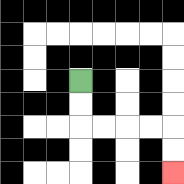{'start': '[3, 3]', 'end': '[7, 7]', 'path_directions': 'D,D,R,R,R,R,D,D', 'path_coordinates': '[[3, 3], [3, 4], [3, 5], [4, 5], [5, 5], [6, 5], [7, 5], [7, 6], [7, 7]]'}